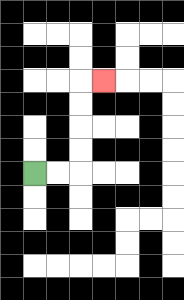{'start': '[1, 7]', 'end': '[4, 3]', 'path_directions': 'R,R,U,U,U,U,R', 'path_coordinates': '[[1, 7], [2, 7], [3, 7], [3, 6], [3, 5], [3, 4], [3, 3], [4, 3]]'}